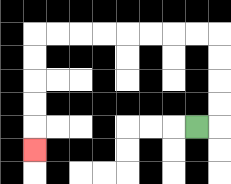{'start': '[8, 5]', 'end': '[1, 6]', 'path_directions': 'R,U,U,U,U,L,L,L,L,L,L,L,L,D,D,D,D,D', 'path_coordinates': '[[8, 5], [9, 5], [9, 4], [9, 3], [9, 2], [9, 1], [8, 1], [7, 1], [6, 1], [5, 1], [4, 1], [3, 1], [2, 1], [1, 1], [1, 2], [1, 3], [1, 4], [1, 5], [1, 6]]'}